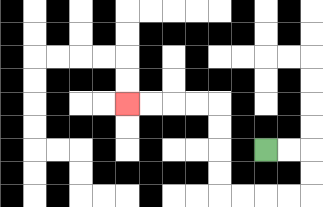{'start': '[11, 6]', 'end': '[5, 4]', 'path_directions': 'R,R,D,D,L,L,L,L,U,U,U,U,L,L,L,L', 'path_coordinates': '[[11, 6], [12, 6], [13, 6], [13, 7], [13, 8], [12, 8], [11, 8], [10, 8], [9, 8], [9, 7], [9, 6], [9, 5], [9, 4], [8, 4], [7, 4], [6, 4], [5, 4]]'}